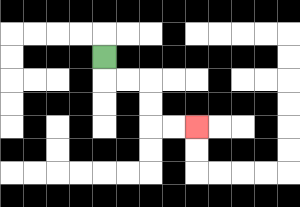{'start': '[4, 2]', 'end': '[8, 5]', 'path_directions': 'D,R,R,D,D,R,R', 'path_coordinates': '[[4, 2], [4, 3], [5, 3], [6, 3], [6, 4], [6, 5], [7, 5], [8, 5]]'}